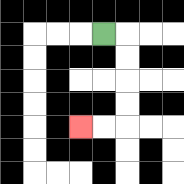{'start': '[4, 1]', 'end': '[3, 5]', 'path_directions': 'R,D,D,D,D,L,L', 'path_coordinates': '[[4, 1], [5, 1], [5, 2], [5, 3], [5, 4], [5, 5], [4, 5], [3, 5]]'}